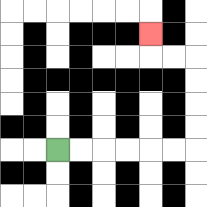{'start': '[2, 6]', 'end': '[6, 1]', 'path_directions': 'R,R,R,R,R,R,U,U,U,U,L,L,U', 'path_coordinates': '[[2, 6], [3, 6], [4, 6], [5, 6], [6, 6], [7, 6], [8, 6], [8, 5], [8, 4], [8, 3], [8, 2], [7, 2], [6, 2], [6, 1]]'}